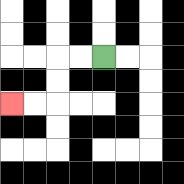{'start': '[4, 2]', 'end': '[0, 4]', 'path_directions': 'L,L,D,D,L,L', 'path_coordinates': '[[4, 2], [3, 2], [2, 2], [2, 3], [2, 4], [1, 4], [0, 4]]'}